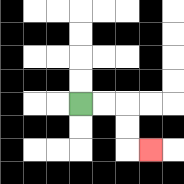{'start': '[3, 4]', 'end': '[6, 6]', 'path_directions': 'R,R,D,D,R', 'path_coordinates': '[[3, 4], [4, 4], [5, 4], [5, 5], [5, 6], [6, 6]]'}